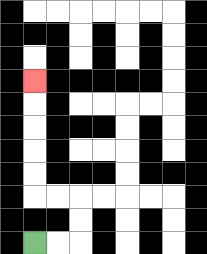{'start': '[1, 10]', 'end': '[1, 3]', 'path_directions': 'R,R,U,U,L,L,U,U,U,U,U', 'path_coordinates': '[[1, 10], [2, 10], [3, 10], [3, 9], [3, 8], [2, 8], [1, 8], [1, 7], [1, 6], [1, 5], [1, 4], [1, 3]]'}